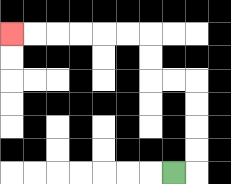{'start': '[7, 7]', 'end': '[0, 1]', 'path_directions': 'R,U,U,U,U,L,L,U,U,L,L,L,L,L,L', 'path_coordinates': '[[7, 7], [8, 7], [8, 6], [8, 5], [8, 4], [8, 3], [7, 3], [6, 3], [6, 2], [6, 1], [5, 1], [4, 1], [3, 1], [2, 1], [1, 1], [0, 1]]'}